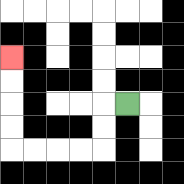{'start': '[5, 4]', 'end': '[0, 2]', 'path_directions': 'L,D,D,L,L,L,L,U,U,U,U', 'path_coordinates': '[[5, 4], [4, 4], [4, 5], [4, 6], [3, 6], [2, 6], [1, 6], [0, 6], [0, 5], [0, 4], [0, 3], [0, 2]]'}